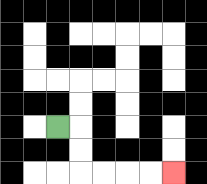{'start': '[2, 5]', 'end': '[7, 7]', 'path_directions': 'R,D,D,R,R,R,R', 'path_coordinates': '[[2, 5], [3, 5], [3, 6], [3, 7], [4, 7], [5, 7], [6, 7], [7, 7]]'}